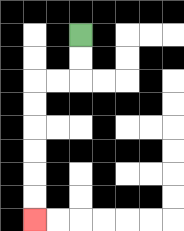{'start': '[3, 1]', 'end': '[1, 9]', 'path_directions': 'D,D,L,L,D,D,D,D,D,D', 'path_coordinates': '[[3, 1], [3, 2], [3, 3], [2, 3], [1, 3], [1, 4], [1, 5], [1, 6], [1, 7], [1, 8], [1, 9]]'}